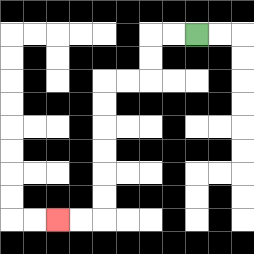{'start': '[8, 1]', 'end': '[2, 9]', 'path_directions': 'L,L,D,D,L,L,D,D,D,D,D,D,L,L', 'path_coordinates': '[[8, 1], [7, 1], [6, 1], [6, 2], [6, 3], [5, 3], [4, 3], [4, 4], [4, 5], [4, 6], [4, 7], [4, 8], [4, 9], [3, 9], [2, 9]]'}